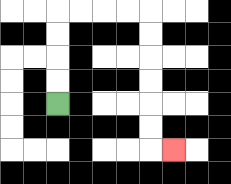{'start': '[2, 4]', 'end': '[7, 6]', 'path_directions': 'U,U,U,U,R,R,R,R,D,D,D,D,D,D,R', 'path_coordinates': '[[2, 4], [2, 3], [2, 2], [2, 1], [2, 0], [3, 0], [4, 0], [5, 0], [6, 0], [6, 1], [6, 2], [6, 3], [6, 4], [6, 5], [6, 6], [7, 6]]'}